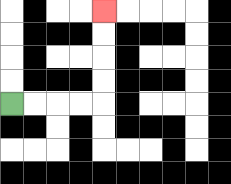{'start': '[0, 4]', 'end': '[4, 0]', 'path_directions': 'R,R,R,R,U,U,U,U', 'path_coordinates': '[[0, 4], [1, 4], [2, 4], [3, 4], [4, 4], [4, 3], [4, 2], [4, 1], [4, 0]]'}